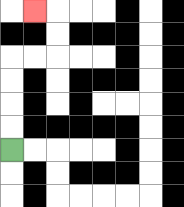{'start': '[0, 6]', 'end': '[1, 0]', 'path_directions': 'U,U,U,U,R,R,U,U,L', 'path_coordinates': '[[0, 6], [0, 5], [0, 4], [0, 3], [0, 2], [1, 2], [2, 2], [2, 1], [2, 0], [1, 0]]'}